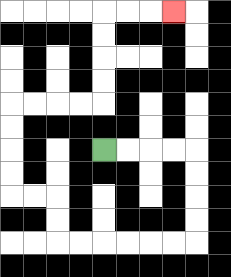{'start': '[4, 6]', 'end': '[7, 0]', 'path_directions': 'R,R,R,R,D,D,D,D,L,L,L,L,L,L,U,U,L,L,U,U,U,U,R,R,R,R,U,U,U,U,R,R,R', 'path_coordinates': '[[4, 6], [5, 6], [6, 6], [7, 6], [8, 6], [8, 7], [8, 8], [8, 9], [8, 10], [7, 10], [6, 10], [5, 10], [4, 10], [3, 10], [2, 10], [2, 9], [2, 8], [1, 8], [0, 8], [0, 7], [0, 6], [0, 5], [0, 4], [1, 4], [2, 4], [3, 4], [4, 4], [4, 3], [4, 2], [4, 1], [4, 0], [5, 0], [6, 0], [7, 0]]'}